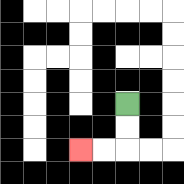{'start': '[5, 4]', 'end': '[3, 6]', 'path_directions': 'D,D,L,L', 'path_coordinates': '[[5, 4], [5, 5], [5, 6], [4, 6], [3, 6]]'}